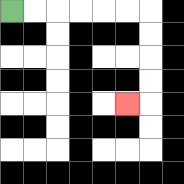{'start': '[0, 0]', 'end': '[5, 4]', 'path_directions': 'R,R,R,R,R,R,D,D,D,D,L', 'path_coordinates': '[[0, 0], [1, 0], [2, 0], [3, 0], [4, 0], [5, 0], [6, 0], [6, 1], [6, 2], [6, 3], [6, 4], [5, 4]]'}